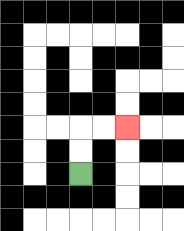{'start': '[3, 7]', 'end': '[5, 5]', 'path_directions': 'U,U,R,R', 'path_coordinates': '[[3, 7], [3, 6], [3, 5], [4, 5], [5, 5]]'}